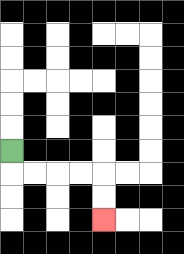{'start': '[0, 6]', 'end': '[4, 9]', 'path_directions': 'D,R,R,R,R,D,D', 'path_coordinates': '[[0, 6], [0, 7], [1, 7], [2, 7], [3, 7], [4, 7], [4, 8], [4, 9]]'}